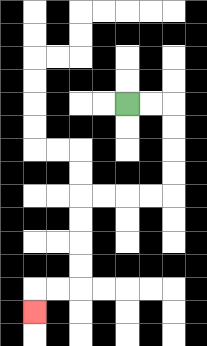{'start': '[5, 4]', 'end': '[1, 13]', 'path_directions': 'R,R,D,D,D,D,L,L,L,L,D,D,D,D,L,L,D', 'path_coordinates': '[[5, 4], [6, 4], [7, 4], [7, 5], [7, 6], [7, 7], [7, 8], [6, 8], [5, 8], [4, 8], [3, 8], [3, 9], [3, 10], [3, 11], [3, 12], [2, 12], [1, 12], [1, 13]]'}